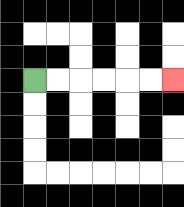{'start': '[1, 3]', 'end': '[7, 3]', 'path_directions': 'R,R,R,R,R,R', 'path_coordinates': '[[1, 3], [2, 3], [3, 3], [4, 3], [5, 3], [6, 3], [7, 3]]'}